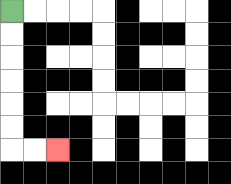{'start': '[0, 0]', 'end': '[2, 6]', 'path_directions': 'D,D,D,D,D,D,R,R', 'path_coordinates': '[[0, 0], [0, 1], [0, 2], [0, 3], [0, 4], [0, 5], [0, 6], [1, 6], [2, 6]]'}